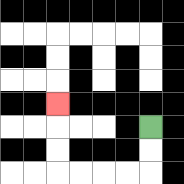{'start': '[6, 5]', 'end': '[2, 4]', 'path_directions': 'D,D,L,L,L,L,U,U,U', 'path_coordinates': '[[6, 5], [6, 6], [6, 7], [5, 7], [4, 7], [3, 7], [2, 7], [2, 6], [2, 5], [2, 4]]'}